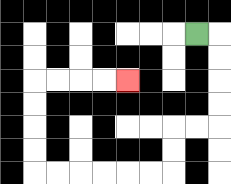{'start': '[8, 1]', 'end': '[5, 3]', 'path_directions': 'R,D,D,D,D,L,L,D,D,L,L,L,L,L,L,U,U,U,U,R,R,R,R', 'path_coordinates': '[[8, 1], [9, 1], [9, 2], [9, 3], [9, 4], [9, 5], [8, 5], [7, 5], [7, 6], [7, 7], [6, 7], [5, 7], [4, 7], [3, 7], [2, 7], [1, 7], [1, 6], [1, 5], [1, 4], [1, 3], [2, 3], [3, 3], [4, 3], [5, 3]]'}